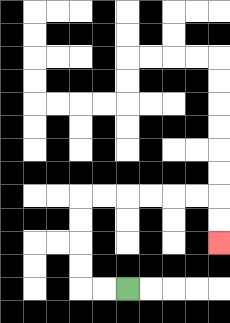{'start': '[5, 12]', 'end': '[9, 10]', 'path_directions': 'L,L,U,U,U,U,R,R,R,R,R,R,D,D', 'path_coordinates': '[[5, 12], [4, 12], [3, 12], [3, 11], [3, 10], [3, 9], [3, 8], [4, 8], [5, 8], [6, 8], [7, 8], [8, 8], [9, 8], [9, 9], [9, 10]]'}